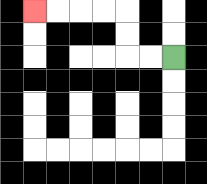{'start': '[7, 2]', 'end': '[1, 0]', 'path_directions': 'L,L,U,U,L,L,L,L', 'path_coordinates': '[[7, 2], [6, 2], [5, 2], [5, 1], [5, 0], [4, 0], [3, 0], [2, 0], [1, 0]]'}